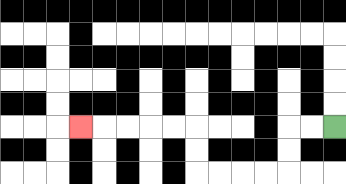{'start': '[14, 5]', 'end': '[3, 5]', 'path_directions': 'L,L,D,D,L,L,L,L,U,U,L,L,L,L,L', 'path_coordinates': '[[14, 5], [13, 5], [12, 5], [12, 6], [12, 7], [11, 7], [10, 7], [9, 7], [8, 7], [8, 6], [8, 5], [7, 5], [6, 5], [5, 5], [4, 5], [3, 5]]'}